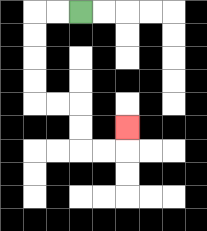{'start': '[3, 0]', 'end': '[5, 5]', 'path_directions': 'L,L,D,D,D,D,R,R,D,D,R,R,U', 'path_coordinates': '[[3, 0], [2, 0], [1, 0], [1, 1], [1, 2], [1, 3], [1, 4], [2, 4], [3, 4], [3, 5], [3, 6], [4, 6], [5, 6], [5, 5]]'}